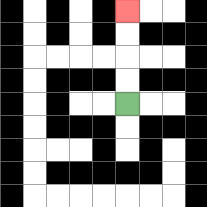{'start': '[5, 4]', 'end': '[5, 0]', 'path_directions': 'U,U,U,U', 'path_coordinates': '[[5, 4], [5, 3], [5, 2], [5, 1], [5, 0]]'}